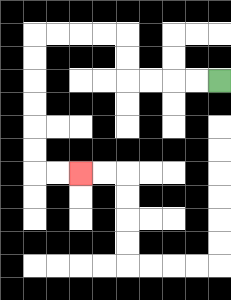{'start': '[9, 3]', 'end': '[3, 7]', 'path_directions': 'L,L,L,L,U,U,L,L,L,L,D,D,D,D,D,D,R,R', 'path_coordinates': '[[9, 3], [8, 3], [7, 3], [6, 3], [5, 3], [5, 2], [5, 1], [4, 1], [3, 1], [2, 1], [1, 1], [1, 2], [1, 3], [1, 4], [1, 5], [1, 6], [1, 7], [2, 7], [3, 7]]'}